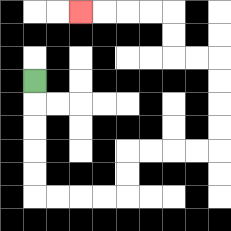{'start': '[1, 3]', 'end': '[3, 0]', 'path_directions': 'D,D,D,D,D,R,R,R,R,U,U,R,R,R,R,U,U,U,U,L,L,U,U,L,L,L,L', 'path_coordinates': '[[1, 3], [1, 4], [1, 5], [1, 6], [1, 7], [1, 8], [2, 8], [3, 8], [4, 8], [5, 8], [5, 7], [5, 6], [6, 6], [7, 6], [8, 6], [9, 6], [9, 5], [9, 4], [9, 3], [9, 2], [8, 2], [7, 2], [7, 1], [7, 0], [6, 0], [5, 0], [4, 0], [3, 0]]'}